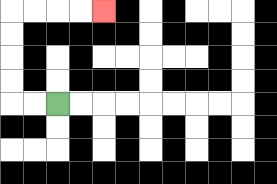{'start': '[2, 4]', 'end': '[4, 0]', 'path_directions': 'L,L,U,U,U,U,R,R,R,R', 'path_coordinates': '[[2, 4], [1, 4], [0, 4], [0, 3], [0, 2], [0, 1], [0, 0], [1, 0], [2, 0], [3, 0], [4, 0]]'}